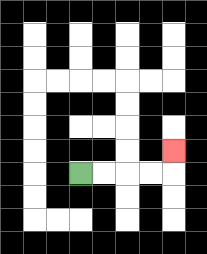{'start': '[3, 7]', 'end': '[7, 6]', 'path_directions': 'R,R,R,R,U', 'path_coordinates': '[[3, 7], [4, 7], [5, 7], [6, 7], [7, 7], [7, 6]]'}